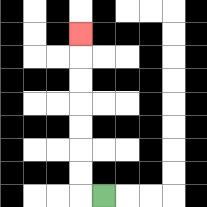{'start': '[4, 8]', 'end': '[3, 1]', 'path_directions': 'L,U,U,U,U,U,U,U', 'path_coordinates': '[[4, 8], [3, 8], [3, 7], [3, 6], [3, 5], [3, 4], [3, 3], [3, 2], [3, 1]]'}